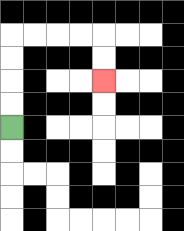{'start': '[0, 5]', 'end': '[4, 3]', 'path_directions': 'U,U,U,U,R,R,R,R,D,D', 'path_coordinates': '[[0, 5], [0, 4], [0, 3], [0, 2], [0, 1], [1, 1], [2, 1], [3, 1], [4, 1], [4, 2], [4, 3]]'}